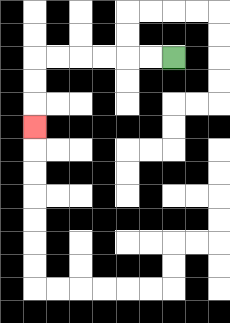{'start': '[7, 2]', 'end': '[1, 5]', 'path_directions': 'L,L,L,L,L,L,D,D,D', 'path_coordinates': '[[7, 2], [6, 2], [5, 2], [4, 2], [3, 2], [2, 2], [1, 2], [1, 3], [1, 4], [1, 5]]'}